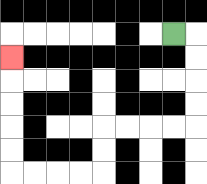{'start': '[7, 1]', 'end': '[0, 2]', 'path_directions': 'R,D,D,D,D,L,L,L,L,D,D,L,L,L,L,U,U,U,U,U', 'path_coordinates': '[[7, 1], [8, 1], [8, 2], [8, 3], [8, 4], [8, 5], [7, 5], [6, 5], [5, 5], [4, 5], [4, 6], [4, 7], [3, 7], [2, 7], [1, 7], [0, 7], [0, 6], [0, 5], [0, 4], [0, 3], [0, 2]]'}